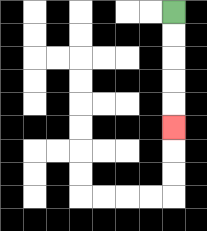{'start': '[7, 0]', 'end': '[7, 5]', 'path_directions': 'D,D,D,D,D', 'path_coordinates': '[[7, 0], [7, 1], [7, 2], [7, 3], [7, 4], [7, 5]]'}